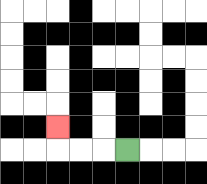{'start': '[5, 6]', 'end': '[2, 5]', 'path_directions': 'L,L,L,U', 'path_coordinates': '[[5, 6], [4, 6], [3, 6], [2, 6], [2, 5]]'}